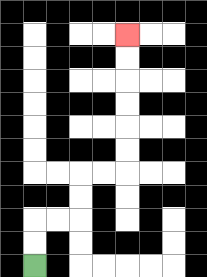{'start': '[1, 11]', 'end': '[5, 1]', 'path_directions': 'U,U,R,R,U,U,R,R,U,U,U,U,U,U', 'path_coordinates': '[[1, 11], [1, 10], [1, 9], [2, 9], [3, 9], [3, 8], [3, 7], [4, 7], [5, 7], [5, 6], [5, 5], [5, 4], [5, 3], [5, 2], [5, 1]]'}